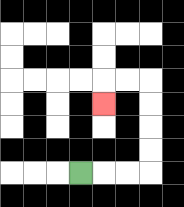{'start': '[3, 7]', 'end': '[4, 4]', 'path_directions': 'R,R,R,U,U,U,U,L,L,D', 'path_coordinates': '[[3, 7], [4, 7], [5, 7], [6, 7], [6, 6], [6, 5], [6, 4], [6, 3], [5, 3], [4, 3], [4, 4]]'}